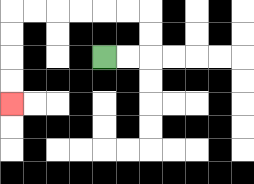{'start': '[4, 2]', 'end': '[0, 4]', 'path_directions': 'R,R,U,U,L,L,L,L,L,L,D,D,D,D', 'path_coordinates': '[[4, 2], [5, 2], [6, 2], [6, 1], [6, 0], [5, 0], [4, 0], [3, 0], [2, 0], [1, 0], [0, 0], [0, 1], [0, 2], [0, 3], [0, 4]]'}